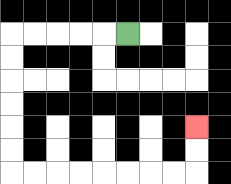{'start': '[5, 1]', 'end': '[8, 5]', 'path_directions': 'L,L,L,L,L,D,D,D,D,D,D,R,R,R,R,R,R,R,R,U,U', 'path_coordinates': '[[5, 1], [4, 1], [3, 1], [2, 1], [1, 1], [0, 1], [0, 2], [0, 3], [0, 4], [0, 5], [0, 6], [0, 7], [1, 7], [2, 7], [3, 7], [4, 7], [5, 7], [6, 7], [7, 7], [8, 7], [8, 6], [8, 5]]'}